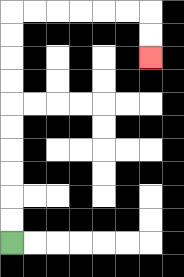{'start': '[0, 10]', 'end': '[6, 2]', 'path_directions': 'U,U,U,U,U,U,U,U,U,U,R,R,R,R,R,R,D,D', 'path_coordinates': '[[0, 10], [0, 9], [0, 8], [0, 7], [0, 6], [0, 5], [0, 4], [0, 3], [0, 2], [0, 1], [0, 0], [1, 0], [2, 0], [3, 0], [4, 0], [5, 0], [6, 0], [6, 1], [6, 2]]'}